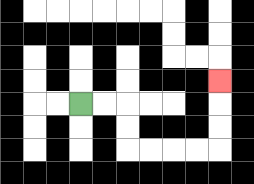{'start': '[3, 4]', 'end': '[9, 3]', 'path_directions': 'R,R,D,D,R,R,R,R,U,U,U', 'path_coordinates': '[[3, 4], [4, 4], [5, 4], [5, 5], [5, 6], [6, 6], [7, 6], [8, 6], [9, 6], [9, 5], [9, 4], [9, 3]]'}